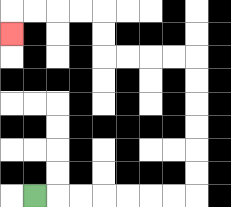{'start': '[1, 8]', 'end': '[0, 1]', 'path_directions': 'R,R,R,R,R,R,R,U,U,U,U,U,U,L,L,L,L,U,U,L,L,L,L,D', 'path_coordinates': '[[1, 8], [2, 8], [3, 8], [4, 8], [5, 8], [6, 8], [7, 8], [8, 8], [8, 7], [8, 6], [8, 5], [8, 4], [8, 3], [8, 2], [7, 2], [6, 2], [5, 2], [4, 2], [4, 1], [4, 0], [3, 0], [2, 0], [1, 0], [0, 0], [0, 1]]'}